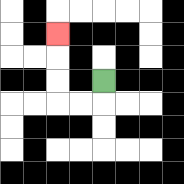{'start': '[4, 3]', 'end': '[2, 1]', 'path_directions': 'D,L,L,U,U,U', 'path_coordinates': '[[4, 3], [4, 4], [3, 4], [2, 4], [2, 3], [2, 2], [2, 1]]'}